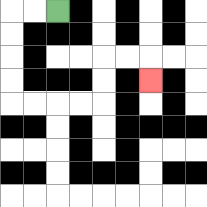{'start': '[2, 0]', 'end': '[6, 3]', 'path_directions': 'L,L,D,D,D,D,R,R,R,R,U,U,R,R,D', 'path_coordinates': '[[2, 0], [1, 0], [0, 0], [0, 1], [0, 2], [0, 3], [0, 4], [1, 4], [2, 4], [3, 4], [4, 4], [4, 3], [4, 2], [5, 2], [6, 2], [6, 3]]'}